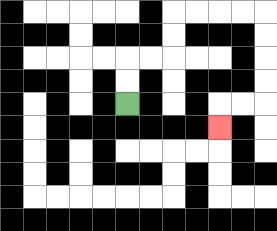{'start': '[5, 4]', 'end': '[9, 5]', 'path_directions': 'U,U,R,R,U,U,R,R,R,R,D,D,D,D,L,L,D', 'path_coordinates': '[[5, 4], [5, 3], [5, 2], [6, 2], [7, 2], [7, 1], [7, 0], [8, 0], [9, 0], [10, 0], [11, 0], [11, 1], [11, 2], [11, 3], [11, 4], [10, 4], [9, 4], [9, 5]]'}